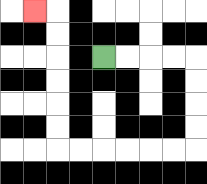{'start': '[4, 2]', 'end': '[1, 0]', 'path_directions': 'R,R,R,R,D,D,D,D,L,L,L,L,L,L,U,U,U,U,U,U,L', 'path_coordinates': '[[4, 2], [5, 2], [6, 2], [7, 2], [8, 2], [8, 3], [8, 4], [8, 5], [8, 6], [7, 6], [6, 6], [5, 6], [4, 6], [3, 6], [2, 6], [2, 5], [2, 4], [2, 3], [2, 2], [2, 1], [2, 0], [1, 0]]'}